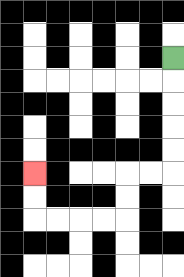{'start': '[7, 2]', 'end': '[1, 7]', 'path_directions': 'D,D,D,D,D,L,L,D,D,L,L,L,L,U,U', 'path_coordinates': '[[7, 2], [7, 3], [7, 4], [7, 5], [7, 6], [7, 7], [6, 7], [5, 7], [5, 8], [5, 9], [4, 9], [3, 9], [2, 9], [1, 9], [1, 8], [1, 7]]'}